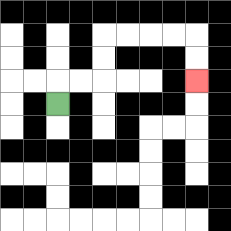{'start': '[2, 4]', 'end': '[8, 3]', 'path_directions': 'U,R,R,U,U,R,R,R,R,D,D', 'path_coordinates': '[[2, 4], [2, 3], [3, 3], [4, 3], [4, 2], [4, 1], [5, 1], [6, 1], [7, 1], [8, 1], [8, 2], [8, 3]]'}